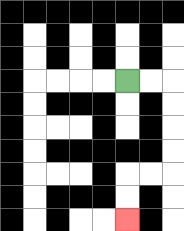{'start': '[5, 3]', 'end': '[5, 9]', 'path_directions': 'R,R,D,D,D,D,L,L,D,D', 'path_coordinates': '[[5, 3], [6, 3], [7, 3], [7, 4], [7, 5], [7, 6], [7, 7], [6, 7], [5, 7], [5, 8], [5, 9]]'}